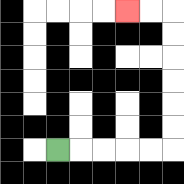{'start': '[2, 6]', 'end': '[5, 0]', 'path_directions': 'R,R,R,R,R,U,U,U,U,U,U,L,L', 'path_coordinates': '[[2, 6], [3, 6], [4, 6], [5, 6], [6, 6], [7, 6], [7, 5], [7, 4], [7, 3], [7, 2], [7, 1], [7, 0], [6, 0], [5, 0]]'}